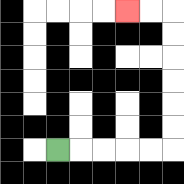{'start': '[2, 6]', 'end': '[5, 0]', 'path_directions': 'R,R,R,R,R,U,U,U,U,U,U,L,L', 'path_coordinates': '[[2, 6], [3, 6], [4, 6], [5, 6], [6, 6], [7, 6], [7, 5], [7, 4], [7, 3], [7, 2], [7, 1], [7, 0], [6, 0], [5, 0]]'}